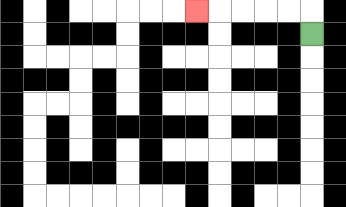{'start': '[13, 1]', 'end': '[8, 0]', 'path_directions': 'U,L,L,L,L,L', 'path_coordinates': '[[13, 1], [13, 0], [12, 0], [11, 0], [10, 0], [9, 0], [8, 0]]'}